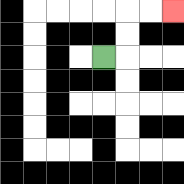{'start': '[4, 2]', 'end': '[7, 0]', 'path_directions': 'R,U,U,R,R', 'path_coordinates': '[[4, 2], [5, 2], [5, 1], [5, 0], [6, 0], [7, 0]]'}